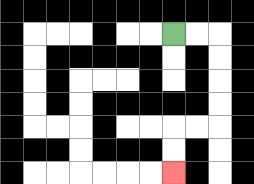{'start': '[7, 1]', 'end': '[7, 7]', 'path_directions': 'R,R,D,D,D,D,L,L,D,D', 'path_coordinates': '[[7, 1], [8, 1], [9, 1], [9, 2], [9, 3], [9, 4], [9, 5], [8, 5], [7, 5], [7, 6], [7, 7]]'}